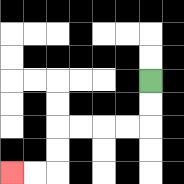{'start': '[6, 3]', 'end': '[0, 7]', 'path_directions': 'D,D,L,L,L,L,D,D,L,L', 'path_coordinates': '[[6, 3], [6, 4], [6, 5], [5, 5], [4, 5], [3, 5], [2, 5], [2, 6], [2, 7], [1, 7], [0, 7]]'}